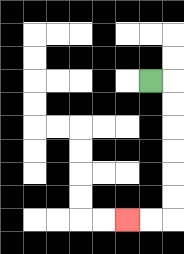{'start': '[6, 3]', 'end': '[5, 9]', 'path_directions': 'R,D,D,D,D,D,D,L,L', 'path_coordinates': '[[6, 3], [7, 3], [7, 4], [7, 5], [7, 6], [7, 7], [7, 8], [7, 9], [6, 9], [5, 9]]'}